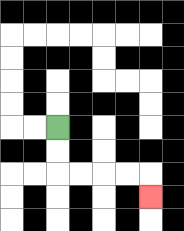{'start': '[2, 5]', 'end': '[6, 8]', 'path_directions': 'D,D,R,R,R,R,D', 'path_coordinates': '[[2, 5], [2, 6], [2, 7], [3, 7], [4, 7], [5, 7], [6, 7], [6, 8]]'}